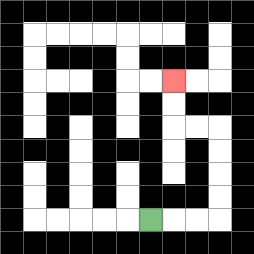{'start': '[6, 9]', 'end': '[7, 3]', 'path_directions': 'R,R,R,U,U,U,U,L,L,U,U', 'path_coordinates': '[[6, 9], [7, 9], [8, 9], [9, 9], [9, 8], [9, 7], [9, 6], [9, 5], [8, 5], [7, 5], [7, 4], [7, 3]]'}